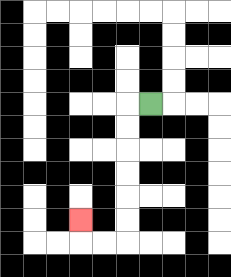{'start': '[6, 4]', 'end': '[3, 9]', 'path_directions': 'L,D,D,D,D,D,D,L,L,U', 'path_coordinates': '[[6, 4], [5, 4], [5, 5], [5, 6], [5, 7], [5, 8], [5, 9], [5, 10], [4, 10], [3, 10], [3, 9]]'}